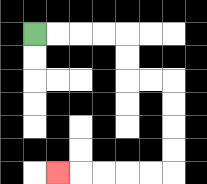{'start': '[1, 1]', 'end': '[2, 7]', 'path_directions': 'R,R,R,R,D,D,R,R,D,D,D,D,L,L,L,L,L', 'path_coordinates': '[[1, 1], [2, 1], [3, 1], [4, 1], [5, 1], [5, 2], [5, 3], [6, 3], [7, 3], [7, 4], [7, 5], [7, 6], [7, 7], [6, 7], [5, 7], [4, 7], [3, 7], [2, 7]]'}